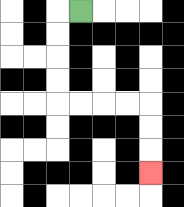{'start': '[3, 0]', 'end': '[6, 7]', 'path_directions': 'L,D,D,D,D,R,R,R,R,D,D,D', 'path_coordinates': '[[3, 0], [2, 0], [2, 1], [2, 2], [2, 3], [2, 4], [3, 4], [4, 4], [5, 4], [6, 4], [6, 5], [6, 6], [6, 7]]'}